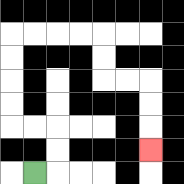{'start': '[1, 7]', 'end': '[6, 6]', 'path_directions': 'R,U,U,L,L,U,U,U,U,R,R,R,R,D,D,R,R,D,D,D', 'path_coordinates': '[[1, 7], [2, 7], [2, 6], [2, 5], [1, 5], [0, 5], [0, 4], [0, 3], [0, 2], [0, 1], [1, 1], [2, 1], [3, 1], [4, 1], [4, 2], [4, 3], [5, 3], [6, 3], [6, 4], [6, 5], [6, 6]]'}